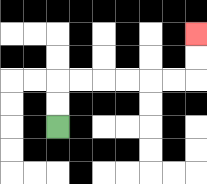{'start': '[2, 5]', 'end': '[8, 1]', 'path_directions': 'U,U,R,R,R,R,R,R,U,U', 'path_coordinates': '[[2, 5], [2, 4], [2, 3], [3, 3], [4, 3], [5, 3], [6, 3], [7, 3], [8, 3], [8, 2], [8, 1]]'}